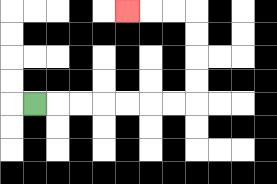{'start': '[1, 4]', 'end': '[5, 0]', 'path_directions': 'R,R,R,R,R,R,R,U,U,U,U,L,L,L', 'path_coordinates': '[[1, 4], [2, 4], [3, 4], [4, 4], [5, 4], [6, 4], [7, 4], [8, 4], [8, 3], [8, 2], [8, 1], [8, 0], [7, 0], [6, 0], [5, 0]]'}